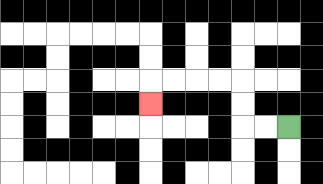{'start': '[12, 5]', 'end': '[6, 4]', 'path_directions': 'L,L,U,U,L,L,L,L,D', 'path_coordinates': '[[12, 5], [11, 5], [10, 5], [10, 4], [10, 3], [9, 3], [8, 3], [7, 3], [6, 3], [6, 4]]'}